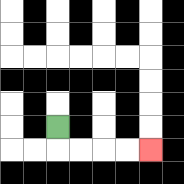{'start': '[2, 5]', 'end': '[6, 6]', 'path_directions': 'D,R,R,R,R', 'path_coordinates': '[[2, 5], [2, 6], [3, 6], [4, 6], [5, 6], [6, 6]]'}